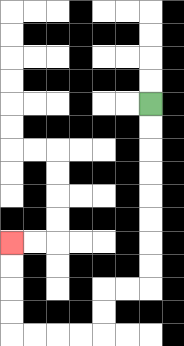{'start': '[6, 4]', 'end': '[0, 10]', 'path_directions': 'D,D,D,D,D,D,D,D,L,L,D,D,L,L,L,L,U,U,U,U', 'path_coordinates': '[[6, 4], [6, 5], [6, 6], [6, 7], [6, 8], [6, 9], [6, 10], [6, 11], [6, 12], [5, 12], [4, 12], [4, 13], [4, 14], [3, 14], [2, 14], [1, 14], [0, 14], [0, 13], [0, 12], [0, 11], [0, 10]]'}